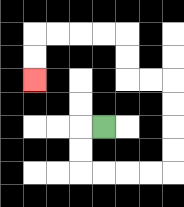{'start': '[4, 5]', 'end': '[1, 3]', 'path_directions': 'L,D,D,R,R,R,R,U,U,U,U,L,L,U,U,L,L,L,L,D,D', 'path_coordinates': '[[4, 5], [3, 5], [3, 6], [3, 7], [4, 7], [5, 7], [6, 7], [7, 7], [7, 6], [7, 5], [7, 4], [7, 3], [6, 3], [5, 3], [5, 2], [5, 1], [4, 1], [3, 1], [2, 1], [1, 1], [1, 2], [1, 3]]'}